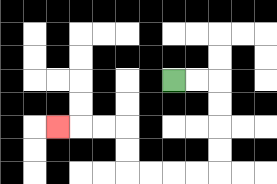{'start': '[7, 3]', 'end': '[2, 5]', 'path_directions': 'R,R,D,D,D,D,L,L,L,L,U,U,L,L,L', 'path_coordinates': '[[7, 3], [8, 3], [9, 3], [9, 4], [9, 5], [9, 6], [9, 7], [8, 7], [7, 7], [6, 7], [5, 7], [5, 6], [5, 5], [4, 5], [3, 5], [2, 5]]'}